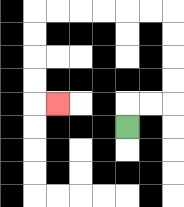{'start': '[5, 5]', 'end': '[2, 4]', 'path_directions': 'U,R,R,U,U,U,U,L,L,L,L,L,L,D,D,D,D,R', 'path_coordinates': '[[5, 5], [5, 4], [6, 4], [7, 4], [7, 3], [7, 2], [7, 1], [7, 0], [6, 0], [5, 0], [4, 0], [3, 0], [2, 0], [1, 0], [1, 1], [1, 2], [1, 3], [1, 4], [2, 4]]'}